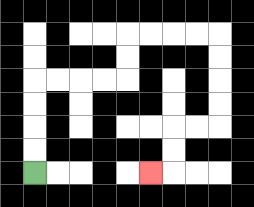{'start': '[1, 7]', 'end': '[6, 7]', 'path_directions': 'U,U,U,U,R,R,R,R,U,U,R,R,R,R,D,D,D,D,L,L,D,D,L', 'path_coordinates': '[[1, 7], [1, 6], [1, 5], [1, 4], [1, 3], [2, 3], [3, 3], [4, 3], [5, 3], [5, 2], [5, 1], [6, 1], [7, 1], [8, 1], [9, 1], [9, 2], [9, 3], [9, 4], [9, 5], [8, 5], [7, 5], [7, 6], [7, 7], [6, 7]]'}